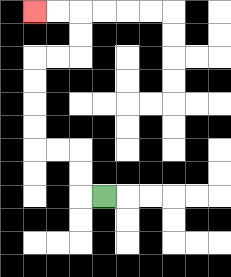{'start': '[4, 8]', 'end': '[1, 0]', 'path_directions': 'L,U,U,L,L,U,U,U,U,R,R,U,U,L,L', 'path_coordinates': '[[4, 8], [3, 8], [3, 7], [3, 6], [2, 6], [1, 6], [1, 5], [1, 4], [1, 3], [1, 2], [2, 2], [3, 2], [3, 1], [3, 0], [2, 0], [1, 0]]'}